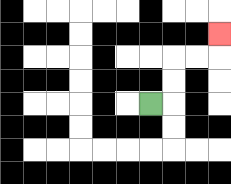{'start': '[6, 4]', 'end': '[9, 1]', 'path_directions': 'R,U,U,R,R,U', 'path_coordinates': '[[6, 4], [7, 4], [7, 3], [7, 2], [8, 2], [9, 2], [9, 1]]'}